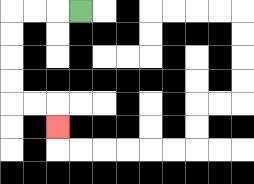{'start': '[3, 0]', 'end': '[2, 5]', 'path_directions': 'L,L,L,D,D,D,D,R,R,D', 'path_coordinates': '[[3, 0], [2, 0], [1, 0], [0, 0], [0, 1], [0, 2], [0, 3], [0, 4], [1, 4], [2, 4], [2, 5]]'}